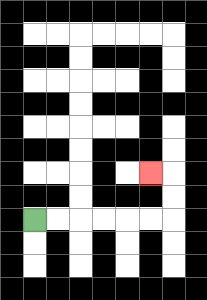{'start': '[1, 9]', 'end': '[6, 7]', 'path_directions': 'R,R,R,R,R,R,U,U,L', 'path_coordinates': '[[1, 9], [2, 9], [3, 9], [4, 9], [5, 9], [6, 9], [7, 9], [7, 8], [7, 7], [6, 7]]'}